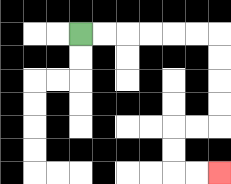{'start': '[3, 1]', 'end': '[9, 7]', 'path_directions': 'R,R,R,R,R,R,D,D,D,D,L,L,D,D,R,R', 'path_coordinates': '[[3, 1], [4, 1], [5, 1], [6, 1], [7, 1], [8, 1], [9, 1], [9, 2], [9, 3], [9, 4], [9, 5], [8, 5], [7, 5], [7, 6], [7, 7], [8, 7], [9, 7]]'}